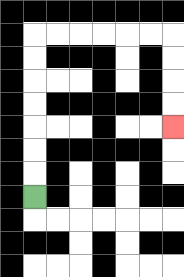{'start': '[1, 8]', 'end': '[7, 5]', 'path_directions': 'U,U,U,U,U,U,U,R,R,R,R,R,R,D,D,D,D', 'path_coordinates': '[[1, 8], [1, 7], [1, 6], [1, 5], [1, 4], [1, 3], [1, 2], [1, 1], [2, 1], [3, 1], [4, 1], [5, 1], [6, 1], [7, 1], [7, 2], [7, 3], [7, 4], [7, 5]]'}